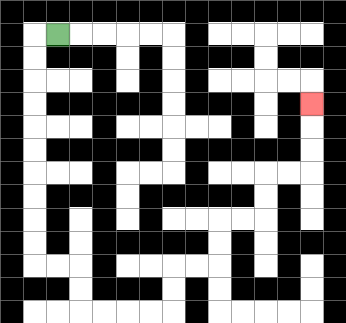{'start': '[2, 1]', 'end': '[13, 4]', 'path_directions': 'L,D,D,D,D,D,D,D,D,D,D,R,R,D,D,R,R,R,R,U,U,R,R,U,U,R,R,U,U,R,R,U,U,U', 'path_coordinates': '[[2, 1], [1, 1], [1, 2], [1, 3], [1, 4], [1, 5], [1, 6], [1, 7], [1, 8], [1, 9], [1, 10], [1, 11], [2, 11], [3, 11], [3, 12], [3, 13], [4, 13], [5, 13], [6, 13], [7, 13], [7, 12], [7, 11], [8, 11], [9, 11], [9, 10], [9, 9], [10, 9], [11, 9], [11, 8], [11, 7], [12, 7], [13, 7], [13, 6], [13, 5], [13, 4]]'}